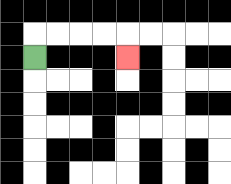{'start': '[1, 2]', 'end': '[5, 2]', 'path_directions': 'U,R,R,R,R,D', 'path_coordinates': '[[1, 2], [1, 1], [2, 1], [3, 1], [4, 1], [5, 1], [5, 2]]'}